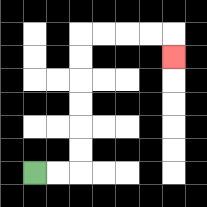{'start': '[1, 7]', 'end': '[7, 2]', 'path_directions': 'R,R,U,U,U,U,U,U,R,R,R,R,D', 'path_coordinates': '[[1, 7], [2, 7], [3, 7], [3, 6], [3, 5], [3, 4], [3, 3], [3, 2], [3, 1], [4, 1], [5, 1], [6, 1], [7, 1], [7, 2]]'}